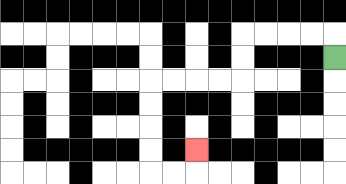{'start': '[14, 2]', 'end': '[8, 6]', 'path_directions': 'U,L,L,L,L,D,D,L,L,L,L,D,D,D,D,R,R,U', 'path_coordinates': '[[14, 2], [14, 1], [13, 1], [12, 1], [11, 1], [10, 1], [10, 2], [10, 3], [9, 3], [8, 3], [7, 3], [6, 3], [6, 4], [6, 5], [6, 6], [6, 7], [7, 7], [8, 7], [8, 6]]'}